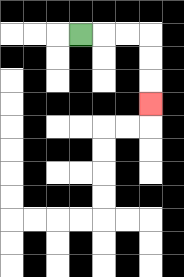{'start': '[3, 1]', 'end': '[6, 4]', 'path_directions': 'R,R,R,D,D,D', 'path_coordinates': '[[3, 1], [4, 1], [5, 1], [6, 1], [6, 2], [6, 3], [6, 4]]'}